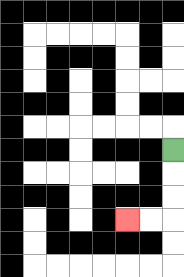{'start': '[7, 6]', 'end': '[5, 9]', 'path_directions': 'D,D,D,L,L', 'path_coordinates': '[[7, 6], [7, 7], [7, 8], [7, 9], [6, 9], [5, 9]]'}